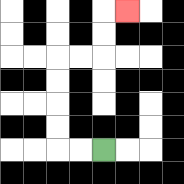{'start': '[4, 6]', 'end': '[5, 0]', 'path_directions': 'L,L,U,U,U,U,R,R,U,U,R', 'path_coordinates': '[[4, 6], [3, 6], [2, 6], [2, 5], [2, 4], [2, 3], [2, 2], [3, 2], [4, 2], [4, 1], [4, 0], [5, 0]]'}